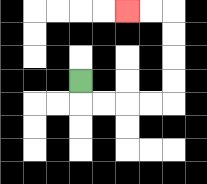{'start': '[3, 3]', 'end': '[5, 0]', 'path_directions': 'D,R,R,R,R,U,U,U,U,L,L', 'path_coordinates': '[[3, 3], [3, 4], [4, 4], [5, 4], [6, 4], [7, 4], [7, 3], [7, 2], [7, 1], [7, 0], [6, 0], [5, 0]]'}